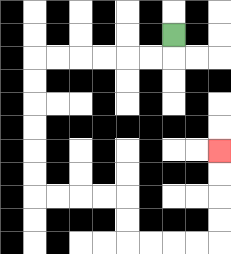{'start': '[7, 1]', 'end': '[9, 6]', 'path_directions': 'D,L,L,L,L,L,L,D,D,D,D,D,D,R,R,R,R,D,D,R,R,R,R,U,U,U,U', 'path_coordinates': '[[7, 1], [7, 2], [6, 2], [5, 2], [4, 2], [3, 2], [2, 2], [1, 2], [1, 3], [1, 4], [1, 5], [1, 6], [1, 7], [1, 8], [2, 8], [3, 8], [4, 8], [5, 8], [5, 9], [5, 10], [6, 10], [7, 10], [8, 10], [9, 10], [9, 9], [9, 8], [9, 7], [9, 6]]'}